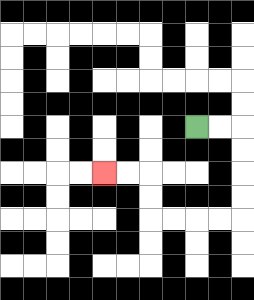{'start': '[8, 5]', 'end': '[4, 7]', 'path_directions': 'R,R,D,D,D,D,L,L,L,L,U,U,L,L', 'path_coordinates': '[[8, 5], [9, 5], [10, 5], [10, 6], [10, 7], [10, 8], [10, 9], [9, 9], [8, 9], [7, 9], [6, 9], [6, 8], [6, 7], [5, 7], [4, 7]]'}